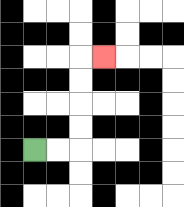{'start': '[1, 6]', 'end': '[4, 2]', 'path_directions': 'R,R,U,U,U,U,R', 'path_coordinates': '[[1, 6], [2, 6], [3, 6], [3, 5], [3, 4], [3, 3], [3, 2], [4, 2]]'}